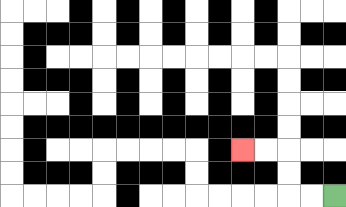{'start': '[14, 8]', 'end': '[10, 6]', 'path_directions': 'L,L,U,U,L,L', 'path_coordinates': '[[14, 8], [13, 8], [12, 8], [12, 7], [12, 6], [11, 6], [10, 6]]'}